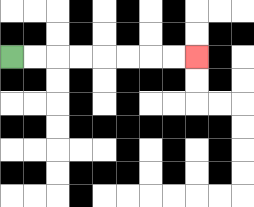{'start': '[0, 2]', 'end': '[8, 2]', 'path_directions': 'R,R,R,R,R,R,R,R', 'path_coordinates': '[[0, 2], [1, 2], [2, 2], [3, 2], [4, 2], [5, 2], [6, 2], [7, 2], [8, 2]]'}